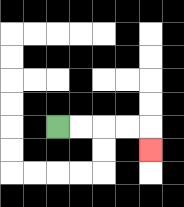{'start': '[2, 5]', 'end': '[6, 6]', 'path_directions': 'R,R,R,R,D', 'path_coordinates': '[[2, 5], [3, 5], [4, 5], [5, 5], [6, 5], [6, 6]]'}